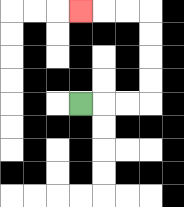{'start': '[3, 4]', 'end': '[3, 0]', 'path_directions': 'R,R,R,U,U,U,U,L,L,L', 'path_coordinates': '[[3, 4], [4, 4], [5, 4], [6, 4], [6, 3], [6, 2], [6, 1], [6, 0], [5, 0], [4, 0], [3, 0]]'}